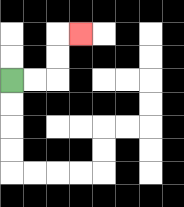{'start': '[0, 3]', 'end': '[3, 1]', 'path_directions': 'R,R,U,U,R', 'path_coordinates': '[[0, 3], [1, 3], [2, 3], [2, 2], [2, 1], [3, 1]]'}